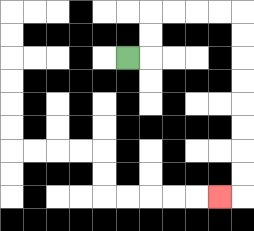{'start': '[5, 2]', 'end': '[9, 8]', 'path_directions': 'R,U,U,R,R,R,R,D,D,D,D,D,D,D,D,L', 'path_coordinates': '[[5, 2], [6, 2], [6, 1], [6, 0], [7, 0], [8, 0], [9, 0], [10, 0], [10, 1], [10, 2], [10, 3], [10, 4], [10, 5], [10, 6], [10, 7], [10, 8], [9, 8]]'}